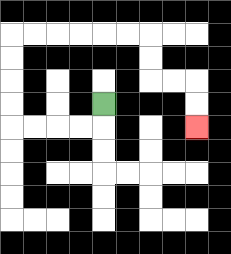{'start': '[4, 4]', 'end': '[8, 5]', 'path_directions': 'D,L,L,L,L,U,U,U,U,R,R,R,R,R,R,D,D,R,R,D,D', 'path_coordinates': '[[4, 4], [4, 5], [3, 5], [2, 5], [1, 5], [0, 5], [0, 4], [0, 3], [0, 2], [0, 1], [1, 1], [2, 1], [3, 1], [4, 1], [5, 1], [6, 1], [6, 2], [6, 3], [7, 3], [8, 3], [8, 4], [8, 5]]'}